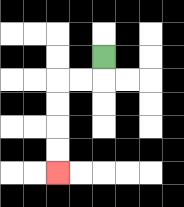{'start': '[4, 2]', 'end': '[2, 7]', 'path_directions': 'D,L,L,D,D,D,D', 'path_coordinates': '[[4, 2], [4, 3], [3, 3], [2, 3], [2, 4], [2, 5], [2, 6], [2, 7]]'}